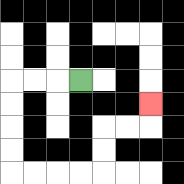{'start': '[3, 3]', 'end': '[6, 4]', 'path_directions': 'L,L,L,D,D,D,D,R,R,R,R,U,U,R,R,U', 'path_coordinates': '[[3, 3], [2, 3], [1, 3], [0, 3], [0, 4], [0, 5], [0, 6], [0, 7], [1, 7], [2, 7], [3, 7], [4, 7], [4, 6], [4, 5], [5, 5], [6, 5], [6, 4]]'}